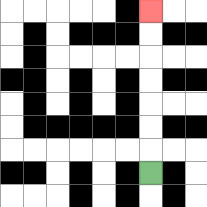{'start': '[6, 7]', 'end': '[6, 0]', 'path_directions': 'U,U,U,U,U,U,U', 'path_coordinates': '[[6, 7], [6, 6], [6, 5], [6, 4], [6, 3], [6, 2], [6, 1], [6, 0]]'}